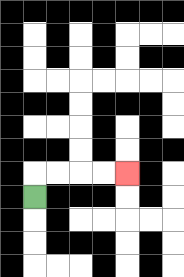{'start': '[1, 8]', 'end': '[5, 7]', 'path_directions': 'U,R,R,R,R', 'path_coordinates': '[[1, 8], [1, 7], [2, 7], [3, 7], [4, 7], [5, 7]]'}